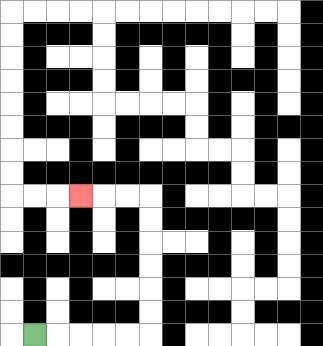{'start': '[1, 14]', 'end': '[3, 8]', 'path_directions': 'R,R,R,R,R,U,U,U,U,U,U,L,L,L', 'path_coordinates': '[[1, 14], [2, 14], [3, 14], [4, 14], [5, 14], [6, 14], [6, 13], [6, 12], [6, 11], [6, 10], [6, 9], [6, 8], [5, 8], [4, 8], [3, 8]]'}